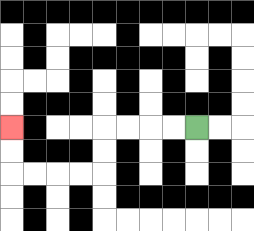{'start': '[8, 5]', 'end': '[0, 5]', 'path_directions': 'L,L,L,L,D,D,L,L,L,L,U,U', 'path_coordinates': '[[8, 5], [7, 5], [6, 5], [5, 5], [4, 5], [4, 6], [4, 7], [3, 7], [2, 7], [1, 7], [0, 7], [0, 6], [0, 5]]'}